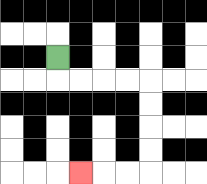{'start': '[2, 2]', 'end': '[3, 7]', 'path_directions': 'D,R,R,R,R,D,D,D,D,L,L,L', 'path_coordinates': '[[2, 2], [2, 3], [3, 3], [4, 3], [5, 3], [6, 3], [6, 4], [6, 5], [6, 6], [6, 7], [5, 7], [4, 7], [3, 7]]'}